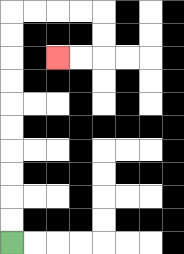{'start': '[0, 10]', 'end': '[2, 2]', 'path_directions': 'U,U,U,U,U,U,U,U,U,U,R,R,R,R,D,D,L,L', 'path_coordinates': '[[0, 10], [0, 9], [0, 8], [0, 7], [0, 6], [0, 5], [0, 4], [0, 3], [0, 2], [0, 1], [0, 0], [1, 0], [2, 0], [3, 0], [4, 0], [4, 1], [4, 2], [3, 2], [2, 2]]'}